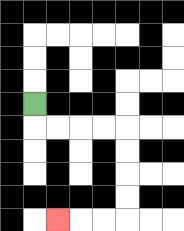{'start': '[1, 4]', 'end': '[2, 9]', 'path_directions': 'D,R,R,R,R,D,D,D,D,L,L,L', 'path_coordinates': '[[1, 4], [1, 5], [2, 5], [3, 5], [4, 5], [5, 5], [5, 6], [5, 7], [5, 8], [5, 9], [4, 9], [3, 9], [2, 9]]'}